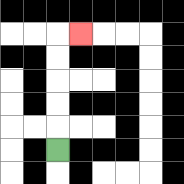{'start': '[2, 6]', 'end': '[3, 1]', 'path_directions': 'U,U,U,U,U,R', 'path_coordinates': '[[2, 6], [2, 5], [2, 4], [2, 3], [2, 2], [2, 1], [3, 1]]'}